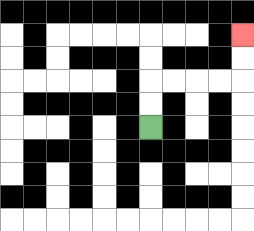{'start': '[6, 5]', 'end': '[10, 1]', 'path_directions': 'U,U,R,R,R,R,U,U', 'path_coordinates': '[[6, 5], [6, 4], [6, 3], [7, 3], [8, 3], [9, 3], [10, 3], [10, 2], [10, 1]]'}